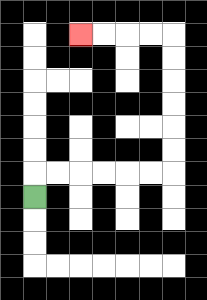{'start': '[1, 8]', 'end': '[3, 1]', 'path_directions': 'U,R,R,R,R,R,R,U,U,U,U,U,U,L,L,L,L', 'path_coordinates': '[[1, 8], [1, 7], [2, 7], [3, 7], [4, 7], [5, 7], [6, 7], [7, 7], [7, 6], [7, 5], [7, 4], [7, 3], [7, 2], [7, 1], [6, 1], [5, 1], [4, 1], [3, 1]]'}